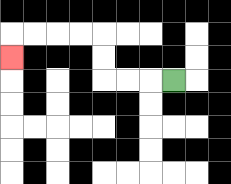{'start': '[7, 3]', 'end': '[0, 2]', 'path_directions': 'L,L,L,U,U,L,L,L,L,D', 'path_coordinates': '[[7, 3], [6, 3], [5, 3], [4, 3], [4, 2], [4, 1], [3, 1], [2, 1], [1, 1], [0, 1], [0, 2]]'}